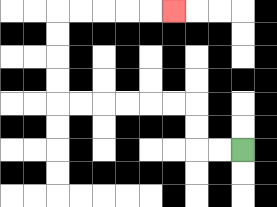{'start': '[10, 6]', 'end': '[7, 0]', 'path_directions': 'L,L,U,U,L,L,L,L,L,L,U,U,U,U,R,R,R,R,R', 'path_coordinates': '[[10, 6], [9, 6], [8, 6], [8, 5], [8, 4], [7, 4], [6, 4], [5, 4], [4, 4], [3, 4], [2, 4], [2, 3], [2, 2], [2, 1], [2, 0], [3, 0], [4, 0], [5, 0], [6, 0], [7, 0]]'}